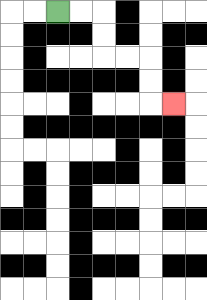{'start': '[2, 0]', 'end': '[7, 4]', 'path_directions': 'R,R,D,D,R,R,D,D,R', 'path_coordinates': '[[2, 0], [3, 0], [4, 0], [4, 1], [4, 2], [5, 2], [6, 2], [6, 3], [6, 4], [7, 4]]'}